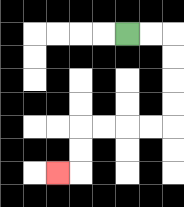{'start': '[5, 1]', 'end': '[2, 7]', 'path_directions': 'R,R,D,D,D,D,L,L,L,L,D,D,L', 'path_coordinates': '[[5, 1], [6, 1], [7, 1], [7, 2], [7, 3], [7, 4], [7, 5], [6, 5], [5, 5], [4, 5], [3, 5], [3, 6], [3, 7], [2, 7]]'}